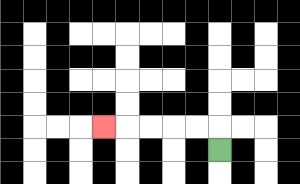{'start': '[9, 6]', 'end': '[4, 5]', 'path_directions': 'U,L,L,L,L,L', 'path_coordinates': '[[9, 6], [9, 5], [8, 5], [7, 5], [6, 5], [5, 5], [4, 5]]'}